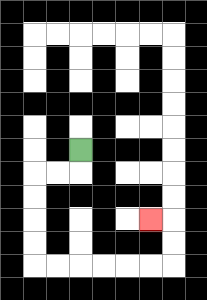{'start': '[3, 6]', 'end': '[6, 9]', 'path_directions': 'D,L,L,D,D,D,D,R,R,R,R,R,R,U,U,L', 'path_coordinates': '[[3, 6], [3, 7], [2, 7], [1, 7], [1, 8], [1, 9], [1, 10], [1, 11], [2, 11], [3, 11], [4, 11], [5, 11], [6, 11], [7, 11], [7, 10], [7, 9], [6, 9]]'}